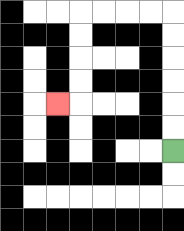{'start': '[7, 6]', 'end': '[2, 4]', 'path_directions': 'U,U,U,U,U,U,L,L,L,L,D,D,D,D,L', 'path_coordinates': '[[7, 6], [7, 5], [7, 4], [7, 3], [7, 2], [7, 1], [7, 0], [6, 0], [5, 0], [4, 0], [3, 0], [3, 1], [3, 2], [3, 3], [3, 4], [2, 4]]'}